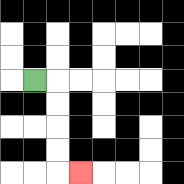{'start': '[1, 3]', 'end': '[3, 7]', 'path_directions': 'R,D,D,D,D,R', 'path_coordinates': '[[1, 3], [2, 3], [2, 4], [2, 5], [2, 6], [2, 7], [3, 7]]'}